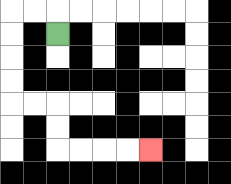{'start': '[2, 1]', 'end': '[6, 6]', 'path_directions': 'U,L,L,D,D,D,D,R,R,D,D,R,R,R,R', 'path_coordinates': '[[2, 1], [2, 0], [1, 0], [0, 0], [0, 1], [0, 2], [0, 3], [0, 4], [1, 4], [2, 4], [2, 5], [2, 6], [3, 6], [4, 6], [5, 6], [6, 6]]'}